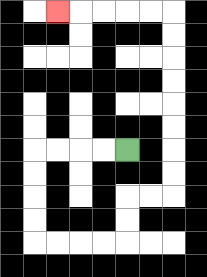{'start': '[5, 6]', 'end': '[2, 0]', 'path_directions': 'L,L,L,L,D,D,D,D,R,R,R,R,U,U,R,R,U,U,U,U,U,U,U,U,L,L,L,L,L', 'path_coordinates': '[[5, 6], [4, 6], [3, 6], [2, 6], [1, 6], [1, 7], [1, 8], [1, 9], [1, 10], [2, 10], [3, 10], [4, 10], [5, 10], [5, 9], [5, 8], [6, 8], [7, 8], [7, 7], [7, 6], [7, 5], [7, 4], [7, 3], [7, 2], [7, 1], [7, 0], [6, 0], [5, 0], [4, 0], [3, 0], [2, 0]]'}